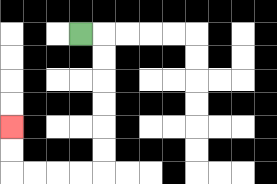{'start': '[3, 1]', 'end': '[0, 5]', 'path_directions': 'R,D,D,D,D,D,D,L,L,L,L,U,U', 'path_coordinates': '[[3, 1], [4, 1], [4, 2], [4, 3], [4, 4], [4, 5], [4, 6], [4, 7], [3, 7], [2, 7], [1, 7], [0, 7], [0, 6], [0, 5]]'}